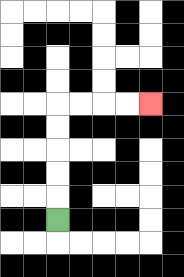{'start': '[2, 9]', 'end': '[6, 4]', 'path_directions': 'U,U,U,U,U,R,R,R,R', 'path_coordinates': '[[2, 9], [2, 8], [2, 7], [2, 6], [2, 5], [2, 4], [3, 4], [4, 4], [5, 4], [6, 4]]'}